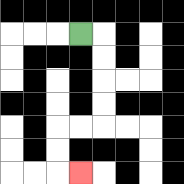{'start': '[3, 1]', 'end': '[3, 7]', 'path_directions': 'R,D,D,D,D,L,L,D,D,R', 'path_coordinates': '[[3, 1], [4, 1], [4, 2], [4, 3], [4, 4], [4, 5], [3, 5], [2, 5], [2, 6], [2, 7], [3, 7]]'}